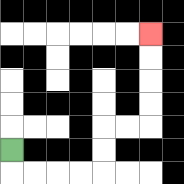{'start': '[0, 6]', 'end': '[6, 1]', 'path_directions': 'D,R,R,R,R,U,U,R,R,U,U,U,U', 'path_coordinates': '[[0, 6], [0, 7], [1, 7], [2, 7], [3, 7], [4, 7], [4, 6], [4, 5], [5, 5], [6, 5], [6, 4], [6, 3], [6, 2], [6, 1]]'}